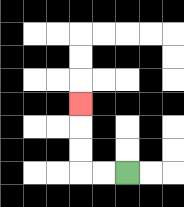{'start': '[5, 7]', 'end': '[3, 4]', 'path_directions': 'L,L,U,U,U', 'path_coordinates': '[[5, 7], [4, 7], [3, 7], [3, 6], [3, 5], [3, 4]]'}